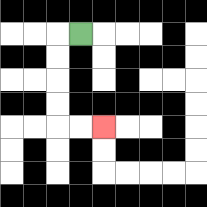{'start': '[3, 1]', 'end': '[4, 5]', 'path_directions': 'L,D,D,D,D,R,R', 'path_coordinates': '[[3, 1], [2, 1], [2, 2], [2, 3], [2, 4], [2, 5], [3, 5], [4, 5]]'}